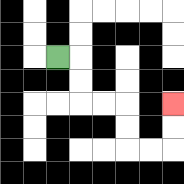{'start': '[2, 2]', 'end': '[7, 4]', 'path_directions': 'R,D,D,R,R,D,D,R,R,U,U', 'path_coordinates': '[[2, 2], [3, 2], [3, 3], [3, 4], [4, 4], [5, 4], [5, 5], [5, 6], [6, 6], [7, 6], [7, 5], [7, 4]]'}